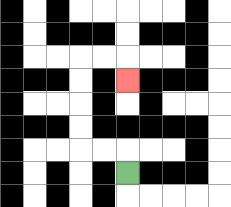{'start': '[5, 7]', 'end': '[5, 3]', 'path_directions': 'U,L,L,U,U,U,U,R,R,D', 'path_coordinates': '[[5, 7], [5, 6], [4, 6], [3, 6], [3, 5], [3, 4], [3, 3], [3, 2], [4, 2], [5, 2], [5, 3]]'}